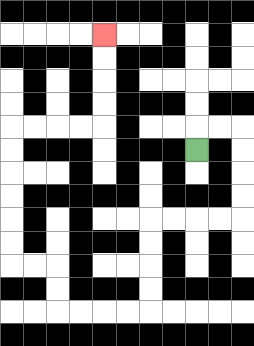{'start': '[8, 6]', 'end': '[4, 1]', 'path_directions': 'U,R,R,D,D,D,D,L,L,L,L,D,D,D,D,L,L,L,L,U,U,L,L,U,U,U,U,U,U,R,R,R,R,U,U,U,U', 'path_coordinates': '[[8, 6], [8, 5], [9, 5], [10, 5], [10, 6], [10, 7], [10, 8], [10, 9], [9, 9], [8, 9], [7, 9], [6, 9], [6, 10], [6, 11], [6, 12], [6, 13], [5, 13], [4, 13], [3, 13], [2, 13], [2, 12], [2, 11], [1, 11], [0, 11], [0, 10], [0, 9], [0, 8], [0, 7], [0, 6], [0, 5], [1, 5], [2, 5], [3, 5], [4, 5], [4, 4], [4, 3], [4, 2], [4, 1]]'}